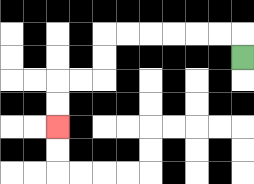{'start': '[10, 2]', 'end': '[2, 5]', 'path_directions': 'U,L,L,L,L,L,L,D,D,L,L,D,D', 'path_coordinates': '[[10, 2], [10, 1], [9, 1], [8, 1], [7, 1], [6, 1], [5, 1], [4, 1], [4, 2], [4, 3], [3, 3], [2, 3], [2, 4], [2, 5]]'}